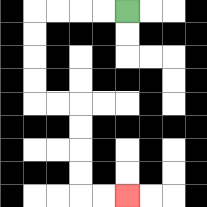{'start': '[5, 0]', 'end': '[5, 8]', 'path_directions': 'L,L,L,L,D,D,D,D,R,R,D,D,D,D,R,R', 'path_coordinates': '[[5, 0], [4, 0], [3, 0], [2, 0], [1, 0], [1, 1], [1, 2], [1, 3], [1, 4], [2, 4], [3, 4], [3, 5], [3, 6], [3, 7], [3, 8], [4, 8], [5, 8]]'}